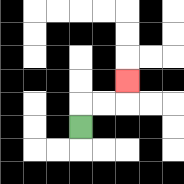{'start': '[3, 5]', 'end': '[5, 3]', 'path_directions': 'U,R,R,U', 'path_coordinates': '[[3, 5], [3, 4], [4, 4], [5, 4], [5, 3]]'}